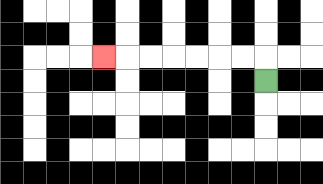{'start': '[11, 3]', 'end': '[4, 2]', 'path_directions': 'U,L,L,L,L,L,L,L', 'path_coordinates': '[[11, 3], [11, 2], [10, 2], [9, 2], [8, 2], [7, 2], [6, 2], [5, 2], [4, 2]]'}